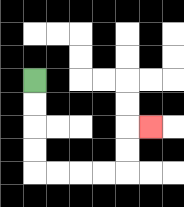{'start': '[1, 3]', 'end': '[6, 5]', 'path_directions': 'D,D,D,D,R,R,R,R,U,U,R', 'path_coordinates': '[[1, 3], [1, 4], [1, 5], [1, 6], [1, 7], [2, 7], [3, 7], [4, 7], [5, 7], [5, 6], [5, 5], [6, 5]]'}